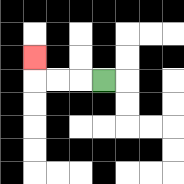{'start': '[4, 3]', 'end': '[1, 2]', 'path_directions': 'L,L,L,U', 'path_coordinates': '[[4, 3], [3, 3], [2, 3], [1, 3], [1, 2]]'}